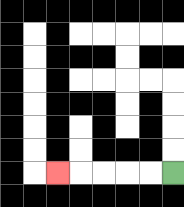{'start': '[7, 7]', 'end': '[2, 7]', 'path_directions': 'L,L,L,L,L', 'path_coordinates': '[[7, 7], [6, 7], [5, 7], [4, 7], [3, 7], [2, 7]]'}